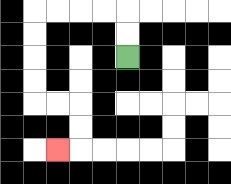{'start': '[5, 2]', 'end': '[2, 6]', 'path_directions': 'U,U,L,L,L,L,D,D,D,D,R,R,D,D,L', 'path_coordinates': '[[5, 2], [5, 1], [5, 0], [4, 0], [3, 0], [2, 0], [1, 0], [1, 1], [1, 2], [1, 3], [1, 4], [2, 4], [3, 4], [3, 5], [3, 6], [2, 6]]'}